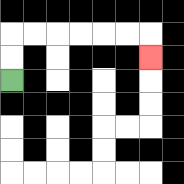{'start': '[0, 3]', 'end': '[6, 2]', 'path_directions': 'U,U,R,R,R,R,R,R,D', 'path_coordinates': '[[0, 3], [0, 2], [0, 1], [1, 1], [2, 1], [3, 1], [4, 1], [5, 1], [6, 1], [6, 2]]'}